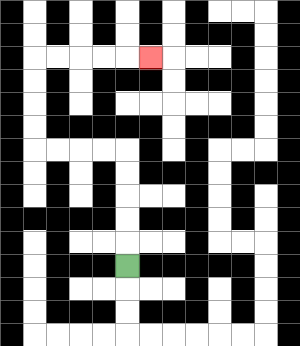{'start': '[5, 11]', 'end': '[6, 2]', 'path_directions': 'U,U,U,U,U,L,L,L,L,U,U,U,U,R,R,R,R,R', 'path_coordinates': '[[5, 11], [5, 10], [5, 9], [5, 8], [5, 7], [5, 6], [4, 6], [3, 6], [2, 6], [1, 6], [1, 5], [1, 4], [1, 3], [1, 2], [2, 2], [3, 2], [4, 2], [5, 2], [6, 2]]'}